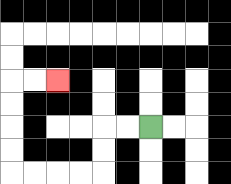{'start': '[6, 5]', 'end': '[2, 3]', 'path_directions': 'L,L,D,D,L,L,L,L,U,U,U,U,R,R', 'path_coordinates': '[[6, 5], [5, 5], [4, 5], [4, 6], [4, 7], [3, 7], [2, 7], [1, 7], [0, 7], [0, 6], [0, 5], [0, 4], [0, 3], [1, 3], [2, 3]]'}